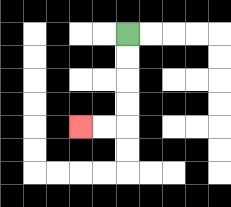{'start': '[5, 1]', 'end': '[3, 5]', 'path_directions': 'D,D,D,D,L,L', 'path_coordinates': '[[5, 1], [5, 2], [5, 3], [5, 4], [5, 5], [4, 5], [3, 5]]'}